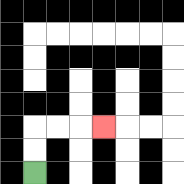{'start': '[1, 7]', 'end': '[4, 5]', 'path_directions': 'U,U,R,R,R', 'path_coordinates': '[[1, 7], [1, 6], [1, 5], [2, 5], [3, 5], [4, 5]]'}